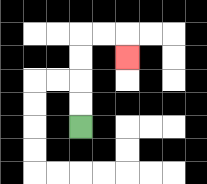{'start': '[3, 5]', 'end': '[5, 2]', 'path_directions': 'U,U,U,U,R,R,D', 'path_coordinates': '[[3, 5], [3, 4], [3, 3], [3, 2], [3, 1], [4, 1], [5, 1], [5, 2]]'}